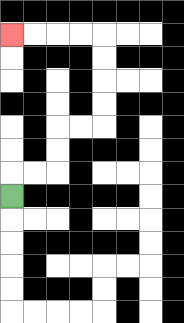{'start': '[0, 8]', 'end': '[0, 1]', 'path_directions': 'U,R,R,U,U,R,R,U,U,U,U,L,L,L,L', 'path_coordinates': '[[0, 8], [0, 7], [1, 7], [2, 7], [2, 6], [2, 5], [3, 5], [4, 5], [4, 4], [4, 3], [4, 2], [4, 1], [3, 1], [2, 1], [1, 1], [0, 1]]'}